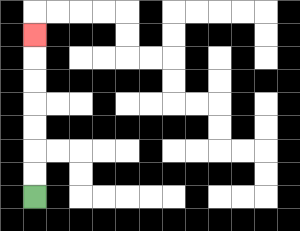{'start': '[1, 8]', 'end': '[1, 1]', 'path_directions': 'U,U,U,U,U,U,U', 'path_coordinates': '[[1, 8], [1, 7], [1, 6], [1, 5], [1, 4], [1, 3], [1, 2], [1, 1]]'}